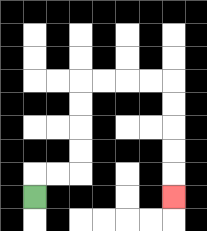{'start': '[1, 8]', 'end': '[7, 8]', 'path_directions': 'U,R,R,U,U,U,U,R,R,R,R,D,D,D,D,D', 'path_coordinates': '[[1, 8], [1, 7], [2, 7], [3, 7], [3, 6], [3, 5], [3, 4], [3, 3], [4, 3], [5, 3], [6, 3], [7, 3], [7, 4], [7, 5], [7, 6], [7, 7], [7, 8]]'}